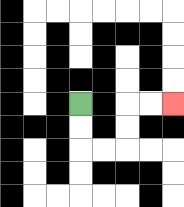{'start': '[3, 4]', 'end': '[7, 4]', 'path_directions': 'D,D,R,R,U,U,R,R', 'path_coordinates': '[[3, 4], [3, 5], [3, 6], [4, 6], [5, 6], [5, 5], [5, 4], [6, 4], [7, 4]]'}